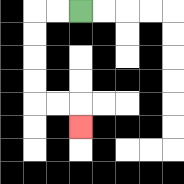{'start': '[3, 0]', 'end': '[3, 5]', 'path_directions': 'L,L,D,D,D,D,R,R,D', 'path_coordinates': '[[3, 0], [2, 0], [1, 0], [1, 1], [1, 2], [1, 3], [1, 4], [2, 4], [3, 4], [3, 5]]'}